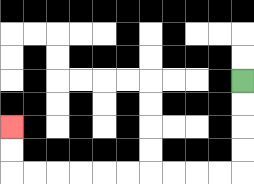{'start': '[10, 3]', 'end': '[0, 5]', 'path_directions': 'D,D,D,D,L,L,L,L,L,L,L,L,L,L,U,U', 'path_coordinates': '[[10, 3], [10, 4], [10, 5], [10, 6], [10, 7], [9, 7], [8, 7], [7, 7], [6, 7], [5, 7], [4, 7], [3, 7], [2, 7], [1, 7], [0, 7], [0, 6], [0, 5]]'}